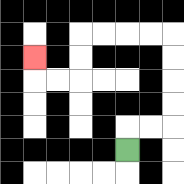{'start': '[5, 6]', 'end': '[1, 2]', 'path_directions': 'U,R,R,U,U,U,U,L,L,L,L,D,D,L,L,U', 'path_coordinates': '[[5, 6], [5, 5], [6, 5], [7, 5], [7, 4], [7, 3], [7, 2], [7, 1], [6, 1], [5, 1], [4, 1], [3, 1], [3, 2], [3, 3], [2, 3], [1, 3], [1, 2]]'}